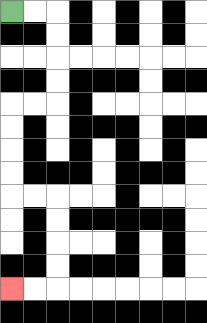{'start': '[0, 0]', 'end': '[0, 12]', 'path_directions': 'R,R,D,D,D,D,L,L,D,D,D,D,R,R,D,D,D,D,L,L', 'path_coordinates': '[[0, 0], [1, 0], [2, 0], [2, 1], [2, 2], [2, 3], [2, 4], [1, 4], [0, 4], [0, 5], [0, 6], [0, 7], [0, 8], [1, 8], [2, 8], [2, 9], [2, 10], [2, 11], [2, 12], [1, 12], [0, 12]]'}